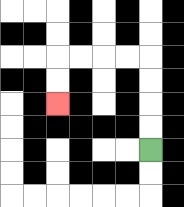{'start': '[6, 6]', 'end': '[2, 4]', 'path_directions': 'U,U,U,U,L,L,L,L,D,D', 'path_coordinates': '[[6, 6], [6, 5], [6, 4], [6, 3], [6, 2], [5, 2], [4, 2], [3, 2], [2, 2], [2, 3], [2, 4]]'}